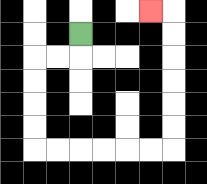{'start': '[3, 1]', 'end': '[6, 0]', 'path_directions': 'D,L,L,D,D,D,D,R,R,R,R,R,R,U,U,U,U,U,U,L', 'path_coordinates': '[[3, 1], [3, 2], [2, 2], [1, 2], [1, 3], [1, 4], [1, 5], [1, 6], [2, 6], [3, 6], [4, 6], [5, 6], [6, 6], [7, 6], [7, 5], [7, 4], [7, 3], [7, 2], [7, 1], [7, 0], [6, 0]]'}